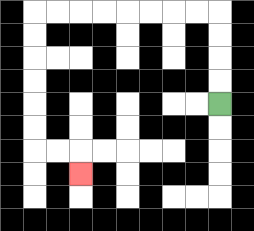{'start': '[9, 4]', 'end': '[3, 7]', 'path_directions': 'U,U,U,U,L,L,L,L,L,L,L,L,D,D,D,D,D,D,R,R,D', 'path_coordinates': '[[9, 4], [9, 3], [9, 2], [9, 1], [9, 0], [8, 0], [7, 0], [6, 0], [5, 0], [4, 0], [3, 0], [2, 0], [1, 0], [1, 1], [1, 2], [1, 3], [1, 4], [1, 5], [1, 6], [2, 6], [3, 6], [3, 7]]'}